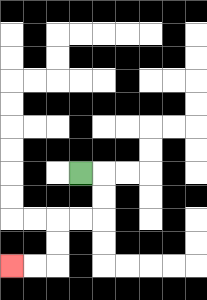{'start': '[3, 7]', 'end': '[0, 11]', 'path_directions': 'R,D,D,L,L,D,D,L,L', 'path_coordinates': '[[3, 7], [4, 7], [4, 8], [4, 9], [3, 9], [2, 9], [2, 10], [2, 11], [1, 11], [0, 11]]'}